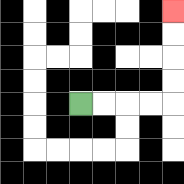{'start': '[3, 4]', 'end': '[7, 0]', 'path_directions': 'R,R,R,R,U,U,U,U', 'path_coordinates': '[[3, 4], [4, 4], [5, 4], [6, 4], [7, 4], [7, 3], [7, 2], [7, 1], [7, 0]]'}